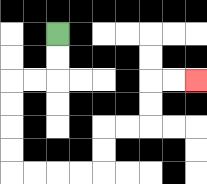{'start': '[2, 1]', 'end': '[8, 3]', 'path_directions': 'D,D,L,L,D,D,D,D,R,R,R,R,U,U,R,R,U,U,R,R', 'path_coordinates': '[[2, 1], [2, 2], [2, 3], [1, 3], [0, 3], [0, 4], [0, 5], [0, 6], [0, 7], [1, 7], [2, 7], [3, 7], [4, 7], [4, 6], [4, 5], [5, 5], [6, 5], [6, 4], [6, 3], [7, 3], [8, 3]]'}